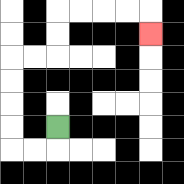{'start': '[2, 5]', 'end': '[6, 1]', 'path_directions': 'D,L,L,U,U,U,U,R,R,U,U,R,R,R,R,D', 'path_coordinates': '[[2, 5], [2, 6], [1, 6], [0, 6], [0, 5], [0, 4], [0, 3], [0, 2], [1, 2], [2, 2], [2, 1], [2, 0], [3, 0], [4, 0], [5, 0], [6, 0], [6, 1]]'}